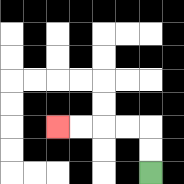{'start': '[6, 7]', 'end': '[2, 5]', 'path_directions': 'U,U,L,L,L,L', 'path_coordinates': '[[6, 7], [6, 6], [6, 5], [5, 5], [4, 5], [3, 5], [2, 5]]'}